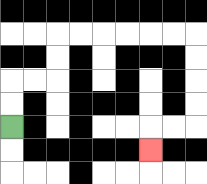{'start': '[0, 5]', 'end': '[6, 6]', 'path_directions': 'U,U,R,R,U,U,R,R,R,R,R,R,D,D,D,D,L,L,D', 'path_coordinates': '[[0, 5], [0, 4], [0, 3], [1, 3], [2, 3], [2, 2], [2, 1], [3, 1], [4, 1], [5, 1], [6, 1], [7, 1], [8, 1], [8, 2], [8, 3], [8, 4], [8, 5], [7, 5], [6, 5], [6, 6]]'}